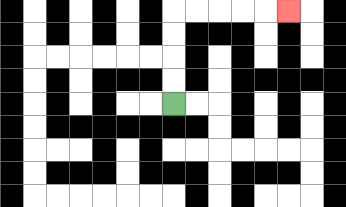{'start': '[7, 4]', 'end': '[12, 0]', 'path_directions': 'U,U,U,U,R,R,R,R,R', 'path_coordinates': '[[7, 4], [7, 3], [7, 2], [7, 1], [7, 0], [8, 0], [9, 0], [10, 0], [11, 0], [12, 0]]'}